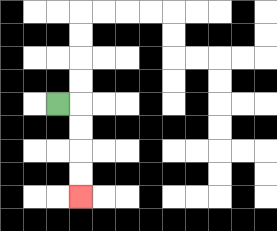{'start': '[2, 4]', 'end': '[3, 8]', 'path_directions': 'R,D,D,D,D', 'path_coordinates': '[[2, 4], [3, 4], [3, 5], [3, 6], [3, 7], [3, 8]]'}